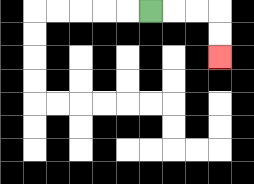{'start': '[6, 0]', 'end': '[9, 2]', 'path_directions': 'R,R,R,D,D', 'path_coordinates': '[[6, 0], [7, 0], [8, 0], [9, 0], [9, 1], [9, 2]]'}